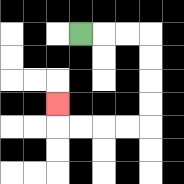{'start': '[3, 1]', 'end': '[2, 4]', 'path_directions': 'R,R,R,D,D,D,D,L,L,L,L,U', 'path_coordinates': '[[3, 1], [4, 1], [5, 1], [6, 1], [6, 2], [6, 3], [6, 4], [6, 5], [5, 5], [4, 5], [3, 5], [2, 5], [2, 4]]'}